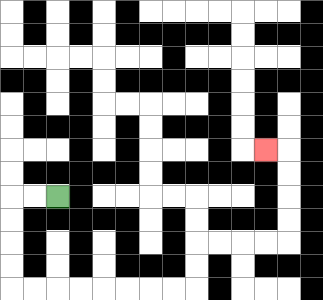{'start': '[2, 8]', 'end': '[11, 6]', 'path_directions': 'L,L,D,D,D,D,R,R,R,R,R,R,R,R,U,U,R,R,R,R,U,U,U,U,L', 'path_coordinates': '[[2, 8], [1, 8], [0, 8], [0, 9], [0, 10], [0, 11], [0, 12], [1, 12], [2, 12], [3, 12], [4, 12], [5, 12], [6, 12], [7, 12], [8, 12], [8, 11], [8, 10], [9, 10], [10, 10], [11, 10], [12, 10], [12, 9], [12, 8], [12, 7], [12, 6], [11, 6]]'}